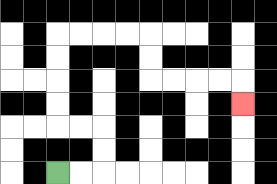{'start': '[2, 7]', 'end': '[10, 4]', 'path_directions': 'R,R,U,U,L,L,U,U,U,U,R,R,R,R,D,D,R,R,R,R,D', 'path_coordinates': '[[2, 7], [3, 7], [4, 7], [4, 6], [4, 5], [3, 5], [2, 5], [2, 4], [2, 3], [2, 2], [2, 1], [3, 1], [4, 1], [5, 1], [6, 1], [6, 2], [6, 3], [7, 3], [8, 3], [9, 3], [10, 3], [10, 4]]'}